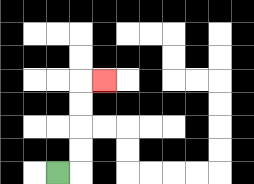{'start': '[2, 7]', 'end': '[4, 3]', 'path_directions': 'R,U,U,U,U,R', 'path_coordinates': '[[2, 7], [3, 7], [3, 6], [3, 5], [3, 4], [3, 3], [4, 3]]'}